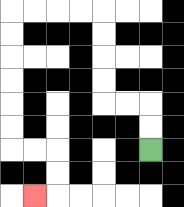{'start': '[6, 6]', 'end': '[1, 8]', 'path_directions': 'U,U,L,L,U,U,U,U,L,L,L,L,D,D,D,D,D,D,R,R,D,D,L', 'path_coordinates': '[[6, 6], [6, 5], [6, 4], [5, 4], [4, 4], [4, 3], [4, 2], [4, 1], [4, 0], [3, 0], [2, 0], [1, 0], [0, 0], [0, 1], [0, 2], [0, 3], [0, 4], [0, 5], [0, 6], [1, 6], [2, 6], [2, 7], [2, 8], [1, 8]]'}